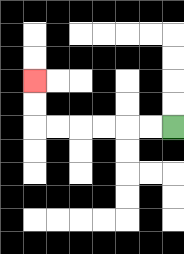{'start': '[7, 5]', 'end': '[1, 3]', 'path_directions': 'L,L,L,L,L,L,U,U', 'path_coordinates': '[[7, 5], [6, 5], [5, 5], [4, 5], [3, 5], [2, 5], [1, 5], [1, 4], [1, 3]]'}